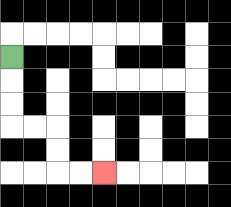{'start': '[0, 2]', 'end': '[4, 7]', 'path_directions': 'D,D,D,R,R,D,D,R,R', 'path_coordinates': '[[0, 2], [0, 3], [0, 4], [0, 5], [1, 5], [2, 5], [2, 6], [2, 7], [3, 7], [4, 7]]'}